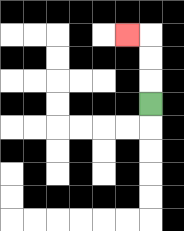{'start': '[6, 4]', 'end': '[5, 1]', 'path_directions': 'U,U,U,L', 'path_coordinates': '[[6, 4], [6, 3], [6, 2], [6, 1], [5, 1]]'}